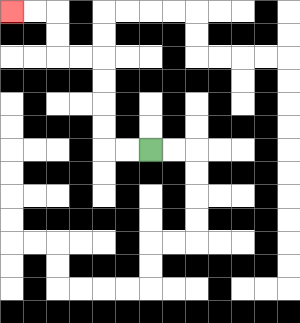{'start': '[6, 6]', 'end': '[0, 0]', 'path_directions': 'L,L,U,U,U,U,L,L,U,U,L,L', 'path_coordinates': '[[6, 6], [5, 6], [4, 6], [4, 5], [4, 4], [4, 3], [4, 2], [3, 2], [2, 2], [2, 1], [2, 0], [1, 0], [0, 0]]'}